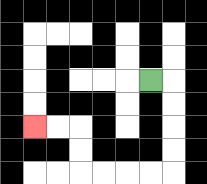{'start': '[6, 3]', 'end': '[1, 5]', 'path_directions': 'R,D,D,D,D,L,L,L,L,U,U,L,L', 'path_coordinates': '[[6, 3], [7, 3], [7, 4], [7, 5], [7, 6], [7, 7], [6, 7], [5, 7], [4, 7], [3, 7], [3, 6], [3, 5], [2, 5], [1, 5]]'}